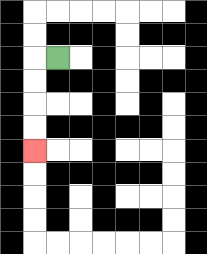{'start': '[2, 2]', 'end': '[1, 6]', 'path_directions': 'L,D,D,D,D', 'path_coordinates': '[[2, 2], [1, 2], [1, 3], [1, 4], [1, 5], [1, 6]]'}